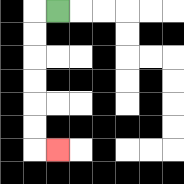{'start': '[2, 0]', 'end': '[2, 6]', 'path_directions': 'L,D,D,D,D,D,D,R', 'path_coordinates': '[[2, 0], [1, 0], [1, 1], [1, 2], [1, 3], [1, 4], [1, 5], [1, 6], [2, 6]]'}